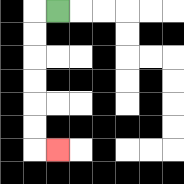{'start': '[2, 0]', 'end': '[2, 6]', 'path_directions': 'L,D,D,D,D,D,D,R', 'path_coordinates': '[[2, 0], [1, 0], [1, 1], [1, 2], [1, 3], [1, 4], [1, 5], [1, 6], [2, 6]]'}